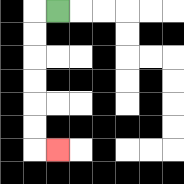{'start': '[2, 0]', 'end': '[2, 6]', 'path_directions': 'L,D,D,D,D,D,D,R', 'path_coordinates': '[[2, 0], [1, 0], [1, 1], [1, 2], [1, 3], [1, 4], [1, 5], [1, 6], [2, 6]]'}